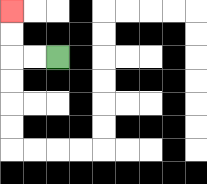{'start': '[2, 2]', 'end': '[0, 0]', 'path_directions': 'L,L,U,U', 'path_coordinates': '[[2, 2], [1, 2], [0, 2], [0, 1], [0, 0]]'}